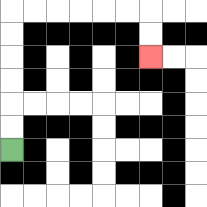{'start': '[0, 6]', 'end': '[6, 2]', 'path_directions': 'U,U,U,U,U,U,R,R,R,R,R,R,D,D', 'path_coordinates': '[[0, 6], [0, 5], [0, 4], [0, 3], [0, 2], [0, 1], [0, 0], [1, 0], [2, 0], [3, 0], [4, 0], [5, 0], [6, 0], [6, 1], [6, 2]]'}